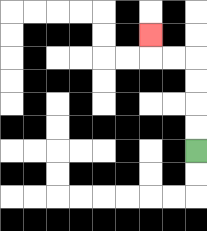{'start': '[8, 6]', 'end': '[6, 1]', 'path_directions': 'U,U,U,U,L,L,U', 'path_coordinates': '[[8, 6], [8, 5], [8, 4], [8, 3], [8, 2], [7, 2], [6, 2], [6, 1]]'}